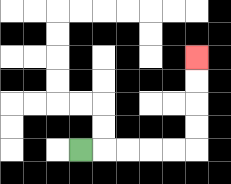{'start': '[3, 6]', 'end': '[8, 2]', 'path_directions': 'R,R,R,R,R,U,U,U,U', 'path_coordinates': '[[3, 6], [4, 6], [5, 6], [6, 6], [7, 6], [8, 6], [8, 5], [8, 4], [8, 3], [8, 2]]'}